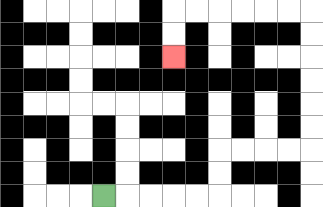{'start': '[4, 8]', 'end': '[7, 2]', 'path_directions': 'R,R,R,R,R,U,U,R,R,R,R,U,U,U,U,U,U,L,L,L,L,L,L,D,D', 'path_coordinates': '[[4, 8], [5, 8], [6, 8], [7, 8], [8, 8], [9, 8], [9, 7], [9, 6], [10, 6], [11, 6], [12, 6], [13, 6], [13, 5], [13, 4], [13, 3], [13, 2], [13, 1], [13, 0], [12, 0], [11, 0], [10, 0], [9, 0], [8, 0], [7, 0], [7, 1], [7, 2]]'}